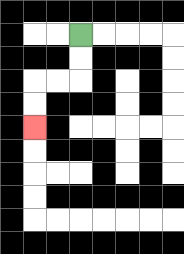{'start': '[3, 1]', 'end': '[1, 5]', 'path_directions': 'D,D,L,L,D,D', 'path_coordinates': '[[3, 1], [3, 2], [3, 3], [2, 3], [1, 3], [1, 4], [1, 5]]'}